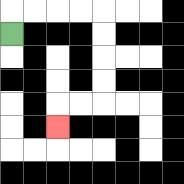{'start': '[0, 1]', 'end': '[2, 5]', 'path_directions': 'U,R,R,R,R,D,D,D,D,L,L,D', 'path_coordinates': '[[0, 1], [0, 0], [1, 0], [2, 0], [3, 0], [4, 0], [4, 1], [4, 2], [4, 3], [4, 4], [3, 4], [2, 4], [2, 5]]'}